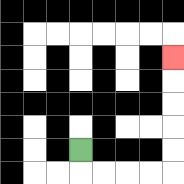{'start': '[3, 6]', 'end': '[7, 2]', 'path_directions': 'D,R,R,R,R,U,U,U,U,U', 'path_coordinates': '[[3, 6], [3, 7], [4, 7], [5, 7], [6, 7], [7, 7], [7, 6], [7, 5], [7, 4], [7, 3], [7, 2]]'}